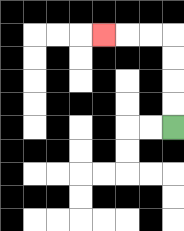{'start': '[7, 5]', 'end': '[4, 1]', 'path_directions': 'U,U,U,U,L,L,L', 'path_coordinates': '[[7, 5], [7, 4], [7, 3], [7, 2], [7, 1], [6, 1], [5, 1], [4, 1]]'}